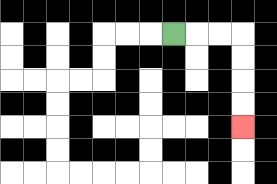{'start': '[7, 1]', 'end': '[10, 5]', 'path_directions': 'R,R,R,D,D,D,D', 'path_coordinates': '[[7, 1], [8, 1], [9, 1], [10, 1], [10, 2], [10, 3], [10, 4], [10, 5]]'}